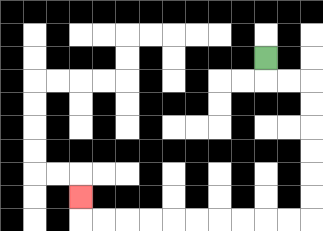{'start': '[11, 2]', 'end': '[3, 8]', 'path_directions': 'D,R,R,D,D,D,D,D,D,L,L,L,L,L,L,L,L,L,L,U', 'path_coordinates': '[[11, 2], [11, 3], [12, 3], [13, 3], [13, 4], [13, 5], [13, 6], [13, 7], [13, 8], [13, 9], [12, 9], [11, 9], [10, 9], [9, 9], [8, 9], [7, 9], [6, 9], [5, 9], [4, 9], [3, 9], [3, 8]]'}